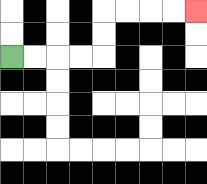{'start': '[0, 2]', 'end': '[8, 0]', 'path_directions': 'R,R,R,R,U,U,R,R,R,R', 'path_coordinates': '[[0, 2], [1, 2], [2, 2], [3, 2], [4, 2], [4, 1], [4, 0], [5, 0], [6, 0], [7, 0], [8, 0]]'}